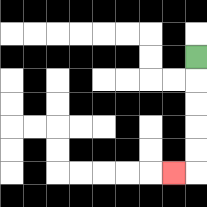{'start': '[8, 2]', 'end': '[7, 7]', 'path_directions': 'D,D,D,D,D,L', 'path_coordinates': '[[8, 2], [8, 3], [8, 4], [8, 5], [8, 6], [8, 7], [7, 7]]'}